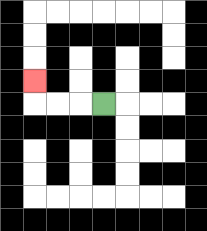{'start': '[4, 4]', 'end': '[1, 3]', 'path_directions': 'L,L,L,U', 'path_coordinates': '[[4, 4], [3, 4], [2, 4], [1, 4], [1, 3]]'}